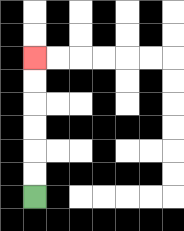{'start': '[1, 8]', 'end': '[1, 2]', 'path_directions': 'U,U,U,U,U,U', 'path_coordinates': '[[1, 8], [1, 7], [1, 6], [1, 5], [1, 4], [1, 3], [1, 2]]'}